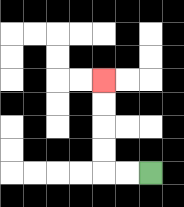{'start': '[6, 7]', 'end': '[4, 3]', 'path_directions': 'L,L,U,U,U,U', 'path_coordinates': '[[6, 7], [5, 7], [4, 7], [4, 6], [4, 5], [4, 4], [4, 3]]'}